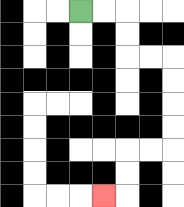{'start': '[3, 0]', 'end': '[4, 8]', 'path_directions': 'R,R,D,D,R,R,D,D,D,D,L,L,D,D,L', 'path_coordinates': '[[3, 0], [4, 0], [5, 0], [5, 1], [5, 2], [6, 2], [7, 2], [7, 3], [7, 4], [7, 5], [7, 6], [6, 6], [5, 6], [5, 7], [5, 8], [4, 8]]'}